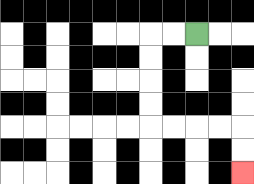{'start': '[8, 1]', 'end': '[10, 7]', 'path_directions': 'L,L,D,D,D,D,R,R,R,R,D,D', 'path_coordinates': '[[8, 1], [7, 1], [6, 1], [6, 2], [6, 3], [6, 4], [6, 5], [7, 5], [8, 5], [9, 5], [10, 5], [10, 6], [10, 7]]'}